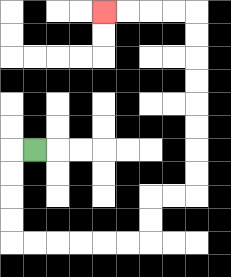{'start': '[1, 6]', 'end': '[4, 0]', 'path_directions': 'L,D,D,D,D,R,R,R,R,R,R,U,U,R,R,U,U,U,U,U,U,U,U,L,L,L,L', 'path_coordinates': '[[1, 6], [0, 6], [0, 7], [0, 8], [0, 9], [0, 10], [1, 10], [2, 10], [3, 10], [4, 10], [5, 10], [6, 10], [6, 9], [6, 8], [7, 8], [8, 8], [8, 7], [8, 6], [8, 5], [8, 4], [8, 3], [8, 2], [8, 1], [8, 0], [7, 0], [6, 0], [5, 0], [4, 0]]'}